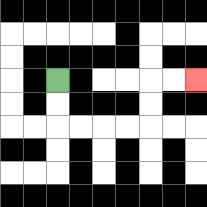{'start': '[2, 3]', 'end': '[8, 3]', 'path_directions': 'D,D,R,R,R,R,U,U,R,R', 'path_coordinates': '[[2, 3], [2, 4], [2, 5], [3, 5], [4, 5], [5, 5], [6, 5], [6, 4], [6, 3], [7, 3], [8, 3]]'}